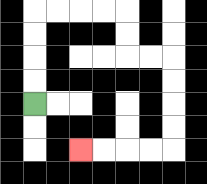{'start': '[1, 4]', 'end': '[3, 6]', 'path_directions': 'U,U,U,U,R,R,R,R,D,D,R,R,D,D,D,D,L,L,L,L', 'path_coordinates': '[[1, 4], [1, 3], [1, 2], [1, 1], [1, 0], [2, 0], [3, 0], [4, 0], [5, 0], [5, 1], [5, 2], [6, 2], [7, 2], [7, 3], [7, 4], [7, 5], [7, 6], [6, 6], [5, 6], [4, 6], [3, 6]]'}